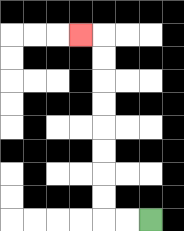{'start': '[6, 9]', 'end': '[3, 1]', 'path_directions': 'L,L,U,U,U,U,U,U,U,U,L', 'path_coordinates': '[[6, 9], [5, 9], [4, 9], [4, 8], [4, 7], [4, 6], [4, 5], [4, 4], [4, 3], [4, 2], [4, 1], [3, 1]]'}